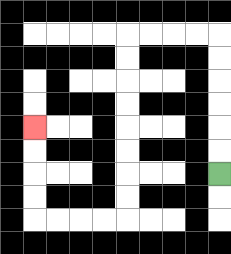{'start': '[9, 7]', 'end': '[1, 5]', 'path_directions': 'U,U,U,U,U,U,L,L,L,L,D,D,D,D,D,D,D,D,L,L,L,L,U,U,U,U', 'path_coordinates': '[[9, 7], [9, 6], [9, 5], [9, 4], [9, 3], [9, 2], [9, 1], [8, 1], [7, 1], [6, 1], [5, 1], [5, 2], [5, 3], [5, 4], [5, 5], [5, 6], [5, 7], [5, 8], [5, 9], [4, 9], [3, 9], [2, 9], [1, 9], [1, 8], [1, 7], [1, 6], [1, 5]]'}